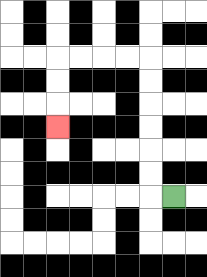{'start': '[7, 8]', 'end': '[2, 5]', 'path_directions': 'L,U,U,U,U,U,U,L,L,L,L,D,D,D', 'path_coordinates': '[[7, 8], [6, 8], [6, 7], [6, 6], [6, 5], [6, 4], [6, 3], [6, 2], [5, 2], [4, 2], [3, 2], [2, 2], [2, 3], [2, 4], [2, 5]]'}